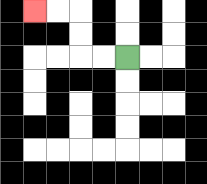{'start': '[5, 2]', 'end': '[1, 0]', 'path_directions': 'L,L,U,U,L,L', 'path_coordinates': '[[5, 2], [4, 2], [3, 2], [3, 1], [3, 0], [2, 0], [1, 0]]'}